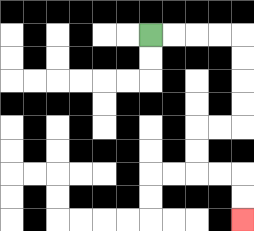{'start': '[6, 1]', 'end': '[10, 9]', 'path_directions': 'R,R,R,R,D,D,D,D,L,L,D,D,R,R,D,D', 'path_coordinates': '[[6, 1], [7, 1], [8, 1], [9, 1], [10, 1], [10, 2], [10, 3], [10, 4], [10, 5], [9, 5], [8, 5], [8, 6], [8, 7], [9, 7], [10, 7], [10, 8], [10, 9]]'}